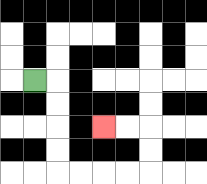{'start': '[1, 3]', 'end': '[4, 5]', 'path_directions': 'R,D,D,D,D,R,R,R,R,U,U,L,L', 'path_coordinates': '[[1, 3], [2, 3], [2, 4], [2, 5], [2, 6], [2, 7], [3, 7], [4, 7], [5, 7], [6, 7], [6, 6], [6, 5], [5, 5], [4, 5]]'}